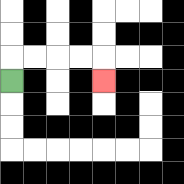{'start': '[0, 3]', 'end': '[4, 3]', 'path_directions': 'U,R,R,R,R,D', 'path_coordinates': '[[0, 3], [0, 2], [1, 2], [2, 2], [3, 2], [4, 2], [4, 3]]'}